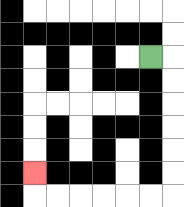{'start': '[6, 2]', 'end': '[1, 7]', 'path_directions': 'R,D,D,D,D,D,D,L,L,L,L,L,L,U', 'path_coordinates': '[[6, 2], [7, 2], [7, 3], [7, 4], [7, 5], [7, 6], [7, 7], [7, 8], [6, 8], [5, 8], [4, 8], [3, 8], [2, 8], [1, 8], [1, 7]]'}